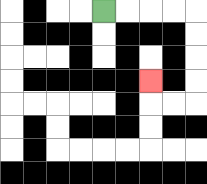{'start': '[4, 0]', 'end': '[6, 3]', 'path_directions': 'R,R,R,R,D,D,D,D,L,L,U', 'path_coordinates': '[[4, 0], [5, 0], [6, 0], [7, 0], [8, 0], [8, 1], [8, 2], [8, 3], [8, 4], [7, 4], [6, 4], [6, 3]]'}